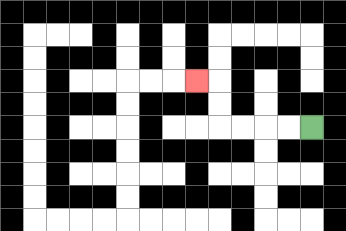{'start': '[13, 5]', 'end': '[8, 3]', 'path_directions': 'L,L,L,L,U,U,L', 'path_coordinates': '[[13, 5], [12, 5], [11, 5], [10, 5], [9, 5], [9, 4], [9, 3], [8, 3]]'}